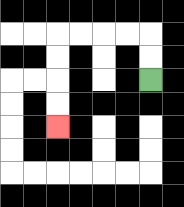{'start': '[6, 3]', 'end': '[2, 5]', 'path_directions': 'U,U,L,L,L,L,D,D,D,D', 'path_coordinates': '[[6, 3], [6, 2], [6, 1], [5, 1], [4, 1], [3, 1], [2, 1], [2, 2], [2, 3], [2, 4], [2, 5]]'}